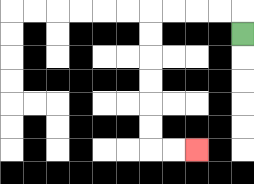{'start': '[10, 1]', 'end': '[8, 6]', 'path_directions': 'U,L,L,L,L,D,D,D,D,D,D,R,R', 'path_coordinates': '[[10, 1], [10, 0], [9, 0], [8, 0], [7, 0], [6, 0], [6, 1], [6, 2], [6, 3], [6, 4], [6, 5], [6, 6], [7, 6], [8, 6]]'}